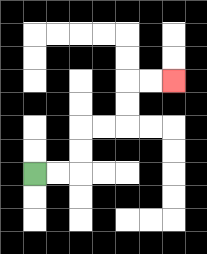{'start': '[1, 7]', 'end': '[7, 3]', 'path_directions': 'R,R,U,U,R,R,U,U,R,R', 'path_coordinates': '[[1, 7], [2, 7], [3, 7], [3, 6], [3, 5], [4, 5], [5, 5], [5, 4], [5, 3], [6, 3], [7, 3]]'}